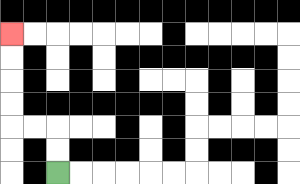{'start': '[2, 7]', 'end': '[0, 1]', 'path_directions': 'U,U,L,L,U,U,U,U', 'path_coordinates': '[[2, 7], [2, 6], [2, 5], [1, 5], [0, 5], [0, 4], [0, 3], [0, 2], [0, 1]]'}